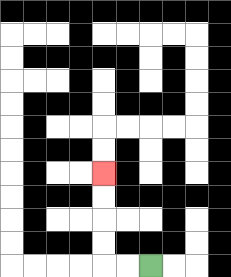{'start': '[6, 11]', 'end': '[4, 7]', 'path_directions': 'L,L,U,U,U,U', 'path_coordinates': '[[6, 11], [5, 11], [4, 11], [4, 10], [4, 9], [4, 8], [4, 7]]'}